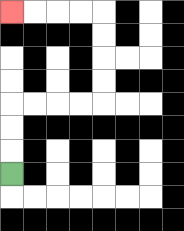{'start': '[0, 7]', 'end': '[0, 0]', 'path_directions': 'U,U,U,R,R,R,R,U,U,U,U,L,L,L,L', 'path_coordinates': '[[0, 7], [0, 6], [0, 5], [0, 4], [1, 4], [2, 4], [3, 4], [4, 4], [4, 3], [4, 2], [4, 1], [4, 0], [3, 0], [2, 0], [1, 0], [0, 0]]'}